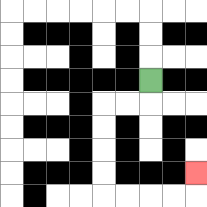{'start': '[6, 3]', 'end': '[8, 7]', 'path_directions': 'D,L,L,D,D,D,D,R,R,R,R,U', 'path_coordinates': '[[6, 3], [6, 4], [5, 4], [4, 4], [4, 5], [4, 6], [4, 7], [4, 8], [5, 8], [6, 8], [7, 8], [8, 8], [8, 7]]'}